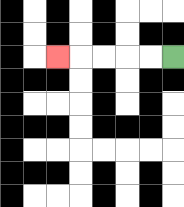{'start': '[7, 2]', 'end': '[2, 2]', 'path_directions': 'L,L,L,L,L', 'path_coordinates': '[[7, 2], [6, 2], [5, 2], [4, 2], [3, 2], [2, 2]]'}